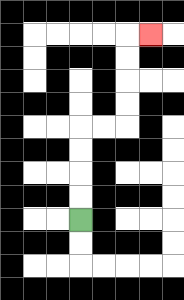{'start': '[3, 9]', 'end': '[6, 1]', 'path_directions': 'U,U,U,U,R,R,U,U,U,U,R', 'path_coordinates': '[[3, 9], [3, 8], [3, 7], [3, 6], [3, 5], [4, 5], [5, 5], [5, 4], [5, 3], [5, 2], [5, 1], [6, 1]]'}